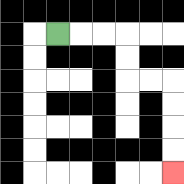{'start': '[2, 1]', 'end': '[7, 7]', 'path_directions': 'R,R,R,D,D,R,R,D,D,D,D', 'path_coordinates': '[[2, 1], [3, 1], [4, 1], [5, 1], [5, 2], [5, 3], [6, 3], [7, 3], [7, 4], [7, 5], [7, 6], [7, 7]]'}